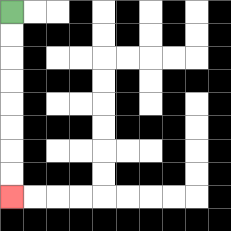{'start': '[0, 0]', 'end': '[0, 8]', 'path_directions': 'D,D,D,D,D,D,D,D', 'path_coordinates': '[[0, 0], [0, 1], [0, 2], [0, 3], [0, 4], [0, 5], [0, 6], [0, 7], [0, 8]]'}